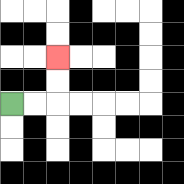{'start': '[0, 4]', 'end': '[2, 2]', 'path_directions': 'R,R,U,U', 'path_coordinates': '[[0, 4], [1, 4], [2, 4], [2, 3], [2, 2]]'}